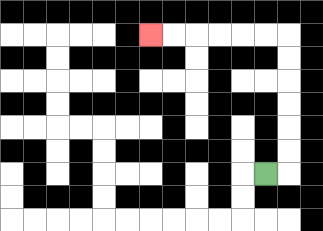{'start': '[11, 7]', 'end': '[6, 1]', 'path_directions': 'R,U,U,U,U,U,U,L,L,L,L,L,L', 'path_coordinates': '[[11, 7], [12, 7], [12, 6], [12, 5], [12, 4], [12, 3], [12, 2], [12, 1], [11, 1], [10, 1], [9, 1], [8, 1], [7, 1], [6, 1]]'}